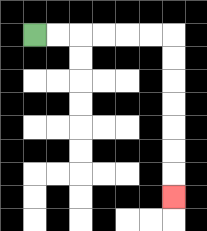{'start': '[1, 1]', 'end': '[7, 8]', 'path_directions': 'R,R,R,R,R,R,D,D,D,D,D,D,D', 'path_coordinates': '[[1, 1], [2, 1], [3, 1], [4, 1], [5, 1], [6, 1], [7, 1], [7, 2], [7, 3], [7, 4], [7, 5], [7, 6], [7, 7], [7, 8]]'}